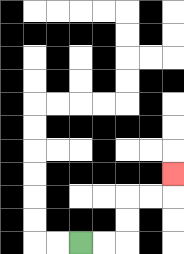{'start': '[3, 10]', 'end': '[7, 7]', 'path_directions': 'R,R,U,U,R,R,U', 'path_coordinates': '[[3, 10], [4, 10], [5, 10], [5, 9], [5, 8], [6, 8], [7, 8], [7, 7]]'}